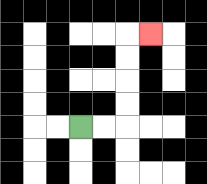{'start': '[3, 5]', 'end': '[6, 1]', 'path_directions': 'R,R,U,U,U,U,R', 'path_coordinates': '[[3, 5], [4, 5], [5, 5], [5, 4], [5, 3], [5, 2], [5, 1], [6, 1]]'}